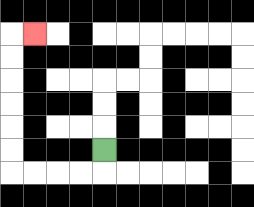{'start': '[4, 6]', 'end': '[1, 1]', 'path_directions': 'D,L,L,L,L,U,U,U,U,U,U,R', 'path_coordinates': '[[4, 6], [4, 7], [3, 7], [2, 7], [1, 7], [0, 7], [0, 6], [0, 5], [0, 4], [0, 3], [0, 2], [0, 1], [1, 1]]'}